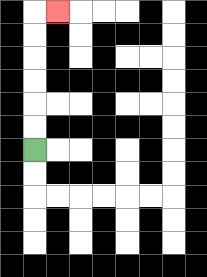{'start': '[1, 6]', 'end': '[2, 0]', 'path_directions': 'U,U,U,U,U,U,R', 'path_coordinates': '[[1, 6], [1, 5], [1, 4], [1, 3], [1, 2], [1, 1], [1, 0], [2, 0]]'}